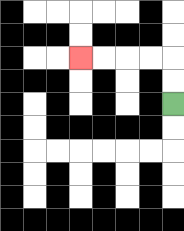{'start': '[7, 4]', 'end': '[3, 2]', 'path_directions': 'U,U,L,L,L,L', 'path_coordinates': '[[7, 4], [7, 3], [7, 2], [6, 2], [5, 2], [4, 2], [3, 2]]'}